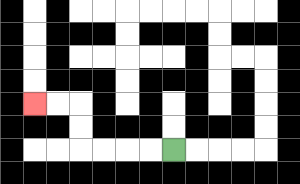{'start': '[7, 6]', 'end': '[1, 4]', 'path_directions': 'L,L,L,L,U,U,L,L', 'path_coordinates': '[[7, 6], [6, 6], [5, 6], [4, 6], [3, 6], [3, 5], [3, 4], [2, 4], [1, 4]]'}